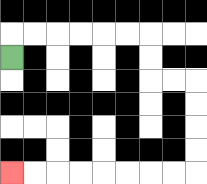{'start': '[0, 2]', 'end': '[0, 7]', 'path_directions': 'U,R,R,R,R,R,R,D,D,R,R,D,D,D,D,L,L,L,L,L,L,L,L', 'path_coordinates': '[[0, 2], [0, 1], [1, 1], [2, 1], [3, 1], [4, 1], [5, 1], [6, 1], [6, 2], [6, 3], [7, 3], [8, 3], [8, 4], [8, 5], [8, 6], [8, 7], [7, 7], [6, 7], [5, 7], [4, 7], [3, 7], [2, 7], [1, 7], [0, 7]]'}